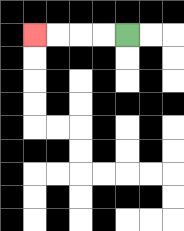{'start': '[5, 1]', 'end': '[1, 1]', 'path_directions': 'L,L,L,L', 'path_coordinates': '[[5, 1], [4, 1], [3, 1], [2, 1], [1, 1]]'}